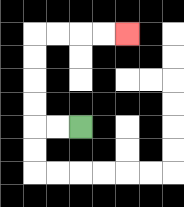{'start': '[3, 5]', 'end': '[5, 1]', 'path_directions': 'L,L,U,U,U,U,R,R,R,R', 'path_coordinates': '[[3, 5], [2, 5], [1, 5], [1, 4], [1, 3], [1, 2], [1, 1], [2, 1], [3, 1], [4, 1], [5, 1]]'}